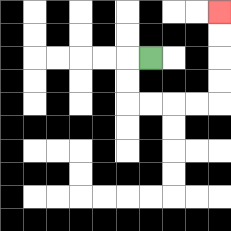{'start': '[6, 2]', 'end': '[9, 0]', 'path_directions': 'L,D,D,R,R,R,R,U,U,U,U', 'path_coordinates': '[[6, 2], [5, 2], [5, 3], [5, 4], [6, 4], [7, 4], [8, 4], [9, 4], [9, 3], [9, 2], [9, 1], [9, 0]]'}